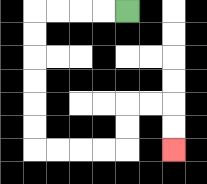{'start': '[5, 0]', 'end': '[7, 6]', 'path_directions': 'L,L,L,L,D,D,D,D,D,D,R,R,R,R,U,U,R,R,D,D', 'path_coordinates': '[[5, 0], [4, 0], [3, 0], [2, 0], [1, 0], [1, 1], [1, 2], [1, 3], [1, 4], [1, 5], [1, 6], [2, 6], [3, 6], [4, 6], [5, 6], [5, 5], [5, 4], [6, 4], [7, 4], [7, 5], [7, 6]]'}